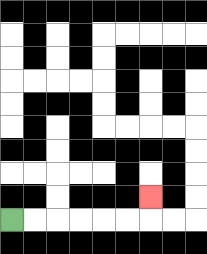{'start': '[0, 9]', 'end': '[6, 8]', 'path_directions': 'R,R,R,R,R,R,U', 'path_coordinates': '[[0, 9], [1, 9], [2, 9], [3, 9], [4, 9], [5, 9], [6, 9], [6, 8]]'}